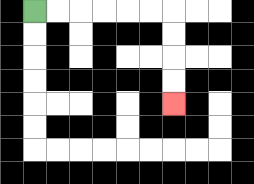{'start': '[1, 0]', 'end': '[7, 4]', 'path_directions': 'R,R,R,R,R,R,D,D,D,D', 'path_coordinates': '[[1, 0], [2, 0], [3, 0], [4, 0], [5, 0], [6, 0], [7, 0], [7, 1], [7, 2], [7, 3], [7, 4]]'}